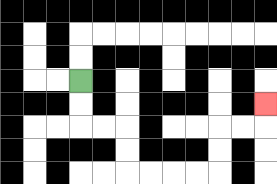{'start': '[3, 3]', 'end': '[11, 4]', 'path_directions': 'D,D,R,R,D,D,R,R,R,R,U,U,R,R,U', 'path_coordinates': '[[3, 3], [3, 4], [3, 5], [4, 5], [5, 5], [5, 6], [5, 7], [6, 7], [7, 7], [8, 7], [9, 7], [9, 6], [9, 5], [10, 5], [11, 5], [11, 4]]'}